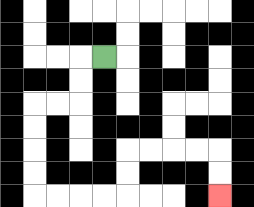{'start': '[4, 2]', 'end': '[9, 8]', 'path_directions': 'L,D,D,L,L,D,D,D,D,R,R,R,R,U,U,R,R,R,R,D,D', 'path_coordinates': '[[4, 2], [3, 2], [3, 3], [3, 4], [2, 4], [1, 4], [1, 5], [1, 6], [1, 7], [1, 8], [2, 8], [3, 8], [4, 8], [5, 8], [5, 7], [5, 6], [6, 6], [7, 6], [8, 6], [9, 6], [9, 7], [9, 8]]'}